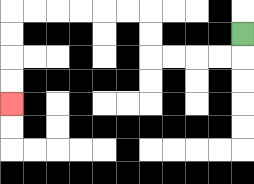{'start': '[10, 1]', 'end': '[0, 4]', 'path_directions': 'D,L,L,L,L,U,U,L,L,L,L,L,L,D,D,D,D', 'path_coordinates': '[[10, 1], [10, 2], [9, 2], [8, 2], [7, 2], [6, 2], [6, 1], [6, 0], [5, 0], [4, 0], [3, 0], [2, 0], [1, 0], [0, 0], [0, 1], [0, 2], [0, 3], [0, 4]]'}